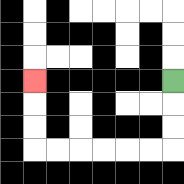{'start': '[7, 3]', 'end': '[1, 3]', 'path_directions': 'D,D,D,L,L,L,L,L,L,U,U,U', 'path_coordinates': '[[7, 3], [7, 4], [7, 5], [7, 6], [6, 6], [5, 6], [4, 6], [3, 6], [2, 6], [1, 6], [1, 5], [1, 4], [1, 3]]'}